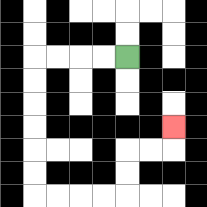{'start': '[5, 2]', 'end': '[7, 5]', 'path_directions': 'L,L,L,L,D,D,D,D,D,D,R,R,R,R,U,U,R,R,U', 'path_coordinates': '[[5, 2], [4, 2], [3, 2], [2, 2], [1, 2], [1, 3], [1, 4], [1, 5], [1, 6], [1, 7], [1, 8], [2, 8], [3, 8], [4, 8], [5, 8], [5, 7], [5, 6], [6, 6], [7, 6], [7, 5]]'}